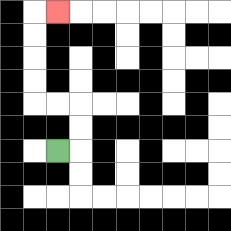{'start': '[2, 6]', 'end': '[2, 0]', 'path_directions': 'R,U,U,L,L,U,U,U,U,R', 'path_coordinates': '[[2, 6], [3, 6], [3, 5], [3, 4], [2, 4], [1, 4], [1, 3], [1, 2], [1, 1], [1, 0], [2, 0]]'}